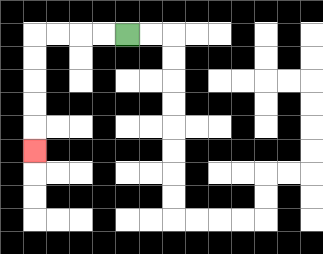{'start': '[5, 1]', 'end': '[1, 6]', 'path_directions': 'L,L,L,L,D,D,D,D,D', 'path_coordinates': '[[5, 1], [4, 1], [3, 1], [2, 1], [1, 1], [1, 2], [1, 3], [1, 4], [1, 5], [1, 6]]'}